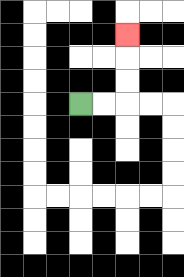{'start': '[3, 4]', 'end': '[5, 1]', 'path_directions': 'R,R,U,U,U', 'path_coordinates': '[[3, 4], [4, 4], [5, 4], [5, 3], [5, 2], [5, 1]]'}